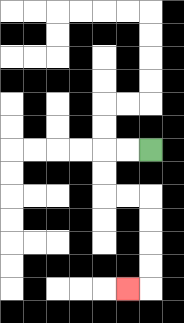{'start': '[6, 6]', 'end': '[5, 12]', 'path_directions': 'L,L,D,D,R,R,D,D,D,D,L', 'path_coordinates': '[[6, 6], [5, 6], [4, 6], [4, 7], [4, 8], [5, 8], [6, 8], [6, 9], [6, 10], [6, 11], [6, 12], [5, 12]]'}